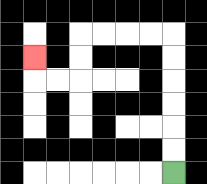{'start': '[7, 7]', 'end': '[1, 2]', 'path_directions': 'U,U,U,U,U,U,L,L,L,L,D,D,L,L,U', 'path_coordinates': '[[7, 7], [7, 6], [7, 5], [7, 4], [7, 3], [7, 2], [7, 1], [6, 1], [5, 1], [4, 1], [3, 1], [3, 2], [3, 3], [2, 3], [1, 3], [1, 2]]'}